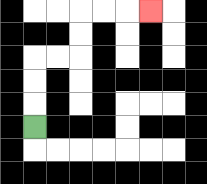{'start': '[1, 5]', 'end': '[6, 0]', 'path_directions': 'U,U,U,R,R,U,U,R,R,R', 'path_coordinates': '[[1, 5], [1, 4], [1, 3], [1, 2], [2, 2], [3, 2], [3, 1], [3, 0], [4, 0], [5, 0], [6, 0]]'}